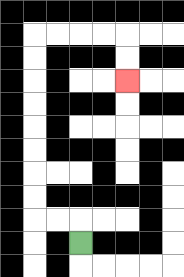{'start': '[3, 10]', 'end': '[5, 3]', 'path_directions': 'U,L,L,U,U,U,U,U,U,U,U,R,R,R,R,D,D', 'path_coordinates': '[[3, 10], [3, 9], [2, 9], [1, 9], [1, 8], [1, 7], [1, 6], [1, 5], [1, 4], [1, 3], [1, 2], [1, 1], [2, 1], [3, 1], [4, 1], [5, 1], [5, 2], [5, 3]]'}